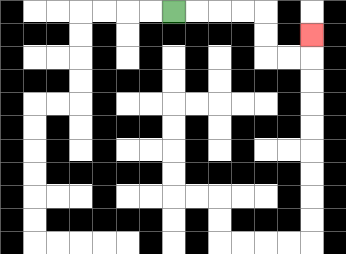{'start': '[7, 0]', 'end': '[13, 1]', 'path_directions': 'R,R,R,R,D,D,R,R,U', 'path_coordinates': '[[7, 0], [8, 0], [9, 0], [10, 0], [11, 0], [11, 1], [11, 2], [12, 2], [13, 2], [13, 1]]'}